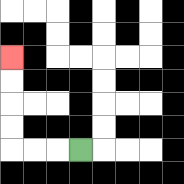{'start': '[3, 6]', 'end': '[0, 2]', 'path_directions': 'L,L,L,U,U,U,U', 'path_coordinates': '[[3, 6], [2, 6], [1, 6], [0, 6], [0, 5], [0, 4], [0, 3], [0, 2]]'}